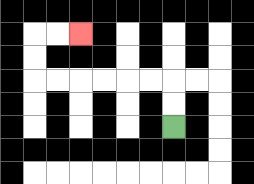{'start': '[7, 5]', 'end': '[3, 1]', 'path_directions': 'U,U,L,L,L,L,L,L,U,U,R,R', 'path_coordinates': '[[7, 5], [7, 4], [7, 3], [6, 3], [5, 3], [4, 3], [3, 3], [2, 3], [1, 3], [1, 2], [1, 1], [2, 1], [3, 1]]'}